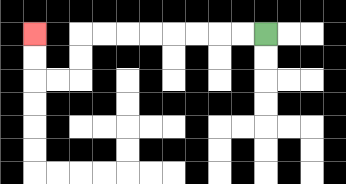{'start': '[11, 1]', 'end': '[1, 1]', 'path_directions': 'L,L,L,L,L,L,L,L,D,D,L,L,U,U', 'path_coordinates': '[[11, 1], [10, 1], [9, 1], [8, 1], [7, 1], [6, 1], [5, 1], [4, 1], [3, 1], [3, 2], [3, 3], [2, 3], [1, 3], [1, 2], [1, 1]]'}